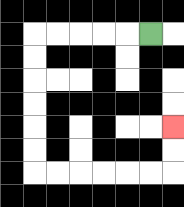{'start': '[6, 1]', 'end': '[7, 5]', 'path_directions': 'L,L,L,L,L,D,D,D,D,D,D,R,R,R,R,R,R,U,U', 'path_coordinates': '[[6, 1], [5, 1], [4, 1], [3, 1], [2, 1], [1, 1], [1, 2], [1, 3], [1, 4], [1, 5], [1, 6], [1, 7], [2, 7], [3, 7], [4, 7], [5, 7], [6, 7], [7, 7], [7, 6], [7, 5]]'}